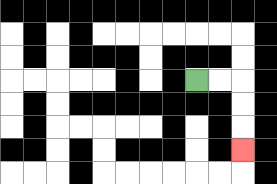{'start': '[8, 3]', 'end': '[10, 6]', 'path_directions': 'R,R,D,D,D', 'path_coordinates': '[[8, 3], [9, 3], [10, 3], [10, 4], [10, 5], [10, 6]]'}